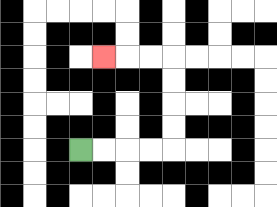{'start': '[3, 6]', 'end': '[4, 2]', 'path_directions': 'R,R,R,R,U,U,U,U,L,L,L', 'path_coordinates': '[[3, 6], [4, 6], [5, 6], [6, 6], [7, 6], [7, 5], [7, 4], [7, 3], [7, 2], [6, 2], [5, 2], [4, 2]]'}